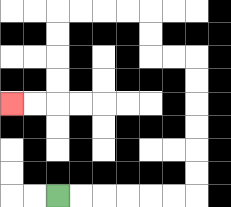{'start': '[2, 8]', 'end': '[0, 4]', 'path_directions': 'R,R,R,R,R,R,U,U,U,U,U,U,L,L,U,U,L,L,L,L,D,D,D,D,L,L', 'path_coordinates': '[[2, 8], [3, 8], [4, 8], [5, 8], [6, 8], [7, 8], [8, 8], [8, 7], [8, 6], [8, 5], [8, 4], [8, 3], [8, 2], [7, 2], [6, 2], [6, 1], [6, 0], [5, 0], [4, 0], [3, 0], [2, 0], [2, 1], [2, 2], [2, 3], [2, 4], [1, 4], [0, 4]]'}